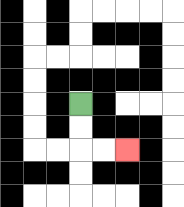{'start': '[3, 4]', 'end': '[5, 6]', 'path_directions': 'D,D,R,R', 'path_coordinates': '[[3, 4], [3, 5], [3, 6], [4, 6], [5, 6]]'}